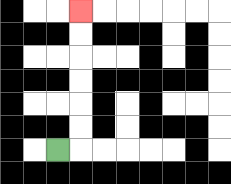{'start': '[2, 6]', 'end': '[3, 0]', 'path_directions': 'R,U,U,U,U,U,U', 'path_coordinates': '[[2, 6], [3, 6], [3, 5], [3, 4], [3, 3], [3, 2], [3, 1], [3, 0]]'}